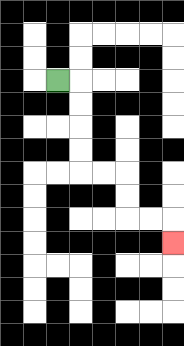{'start': '[2, 3]', 'end': '[7, 10]', 'path_directions': 'R,D,D,D,D,R,R,D,D,R,R,D', 'path_coordinates': '[[2, 3], [3, 3], [3, 4], [3, 5], [3, 6], [3, 7], [4, 7], [5, 7], [5, 8], [5, 9], [6, 9], [7, 9], [7, 10]]'}